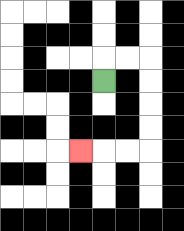{'start': '[4, 3]', 'end': '[3, 6]', 'path_directions': 'U,R,R,D,D,D,D,L,L,L', 'path_coordinates': '[[4, 3], [4, 2], [5, 2], [6, 2], [6, 3], [6, 4], [6, 5], [6, 6], [5, 6], [4, 6], [3, 6]]'}